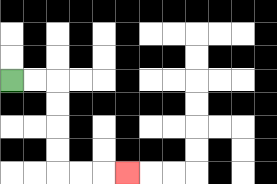{'start': '[0, 3]', 'end': '[5, 7]', 'path_directions': 'R,R,D,D,D,D,R,R,R', 'path_coordinates': '[[0, 3], [1, 3], [2, 3], [2, 4], [2, 5], [2, 6], [2, 7], [3, 7], [4, 7], [5, 7]]'}